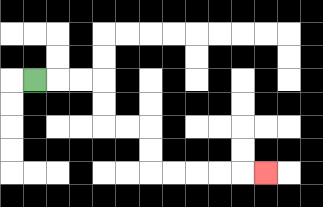{'start': '[1, 3]', 'end': '[11, 7]', 'path_directions': 'R,R,R,D,D,R,R,D,D,R,R,R,R,R', 'path_coordinates': '[[1, 3], [2, 3], [3, 3], [4, 3], [4, 4], [4, 5], [5, 5], [6, 5], [6, 6], [6, 7], [7, 7], [8, 7], [9, 7], [10, 7], [11, 7]]'}